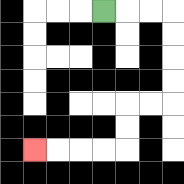{'start': '[4, 0]', 'end': '[1, 6]', 'path_directions': 'R,R,R,D,D,D,D,L,L,D,D,L,L,L,L', 'path_coordinates': '[[4, 0], [5, 0], [6, 0], [7, 0], [7, 1], [7, 2], [7, 3], [7, 4], [6, 4], [5, 4], [5, 5], [5, 6], [4, 6], [3, 6], [2, 6], [1, 6]]'}